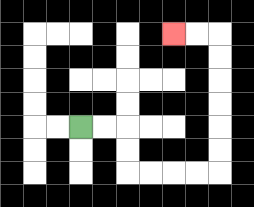{'start': '[3, 5]', 'end': '[7, 1]', 'path_directions': 'R,R,D,D,R,R,R,R,U,U,U,U,U,U,L,L', 'path_coordinates': '[[3, 5], [4, 5], [5, 5], [5, 6], [5, 7], [6, 7], [7, 7], [8, 7], [9, 7], [9, 6], [9, 5], [9, 4], [9, 3], [9, 2], [9, 1], [8, 1], [7, 1]]'}